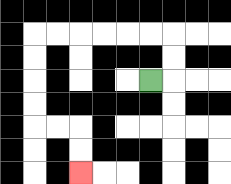{'start': '[6, 3]', 'end': '[3, 7]', 'path_directions': 'R,U,U,L,L,L,L,L,L,D,D,D,D,R,R,D,D', 'path_coordinates': '[[6, 3], [7, 3], [7, 2], [7, 1], [6, 1], [5, 1], [4, 1], [3, 1], [2, 1], [1, 1], [1, 2], [1, 3], [1, 4], [1, 5], [2, 5], [3, 5], [3, 6], [3, 7]]'}